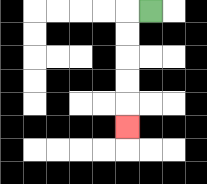{'start': '[6, 0]', 'end': '[5, 5]', 'path_directions': 'L,D,D,D,D,D', 'path_coordinates': '[[6, 0], [5, 0], [5, 1], [5, 2], [5, 3], [5, 4], [5, 5]]'}